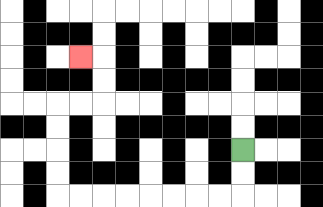{'start': '[10, 6]', 'end': '[3, 2]', 'path_directions': 'D,D,L,L,L,L,L,L,L,L,U,U,U,U,R,R,U,U,L', 'path_coordinates': '[[10, 6], [10, 7], [10, 8], [9, 8], [8, 8], [7, 8], [6, 8], [5, 8], [4, 8], [3, 8], [2, 8], [2, 7], [2, 6], [2, 5], [2, 4], [3, 4], [4, 4], [4, 3], [4, 2], [3, 2]]'}